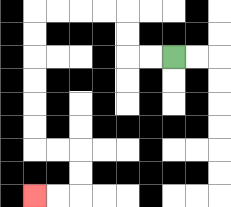{'start': '[7, 2]', 'end': '[1, 8]', 'path_directions': 'L,L,U,U,L,L,L,L,D,D,D,D,D,D,R,R,D,D,L,L', 'path_coordinates': '[[7, 2], [6, 2], [5, 2], [5, 1], [5, 0], [4, 0], [3, 0], [2, 0], [1, 0], [1, 1], [1, 2], [1, 3], [1, 4], [1, 5], [1, 6], [2, 6], [3, 6], [3, 7], [3, 8], [2, 8], [1, 8]]'}